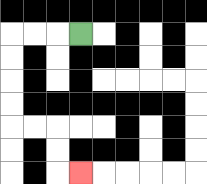{'start': '[3, 1]', 'end': '[3, 7]', 'path_directions': 'L,L,L,D,D,D,D,R,R,D,D,R', 'path_coordinates': '[[3, 1], [2, 1], [1, 1], [0, 1], [0, 2], [0, 3], [0, 4], [0, 5], [1, 5], [2, 5], [2, 6], [2, 7], [3, 7]]'}